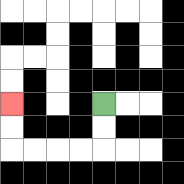{'start': '[4, 4]', 'end': '[0, 4]', 'path_directions': 'D,D,L,L,L,L,U,U', 'path_coordinates': '[[4, 4], [4, 5], [4, 6], [3, 6], [2, 6], [1, 6], [0, 6], [0, 5], [0, 4]]'}